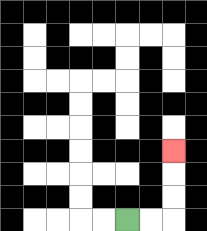{'start': '[5, 9]', 'end': '[7, 6]', 'path_directions': 'R,R,U,U,U', 'path_coordinates': '[[5, 9], [6, 9], [7, 9], [7, 8], [7, 7], [7, 6]]'}